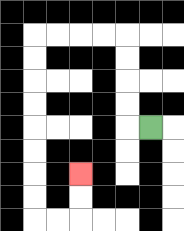{'start': '[6, 5]', 'end': '[3, 7]', 'path_directions': 'L,U,U,U,U,L,L,L,L,D,D,D,D,D,D,D,D,R,R,U,U', 'path_coordinates': '[[6, 5], [5, 5], [5, 4], [5, 3], [5, 2], [5, 1], [4, 1], [3, 1], [2, 1], [1, 1], [1, 2], [1, 3], [1, 4], [1, 5], [1, 6], [1, 7], [1, 8], [1, 9], [2, 9], [3, 9], [3, 8], [3, 7]]'}